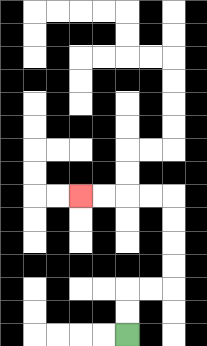{'start': '[5, 14]', 'end': '[3, 8]', 'path_directions': 'U,U,R,R,U,U,U,U,L,L,L,L', 'path_coordinates': '[[5, 14], [5, 13], [5, 12], [6, 12], [7, 12], [7, 11], [7, 10], [7, 9], [7, 8], [6, 8], [5, 8], [4, 8], [3, 8]]'}